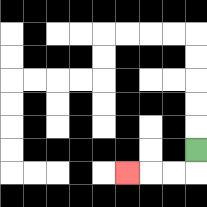{'start': '[8, 6]', 'end': '[5, 7]', 'path_directions': 'D,L,L,L', 'path_coordinates': '[[8, 6], [8, 7], [7, 7], [6, 7], [5, 7]]'}